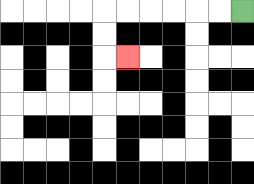{'start': '[10, 0]', 'end': '[5, 2]', 'path_directions': 'L,L,L,L,L,L,D,D,R', 'path_coordinates': '[[10, 0], [9, 0], [8, 0], [7, 0], [6, 0], [5, 0], [4, 0], [4, 1], [4, 2], [5, 2]]'}